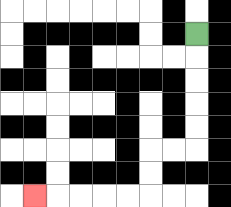{'start': '[8, 1]', 'end': '[1, 8]', 'path_directions': 'D,D,D,D,D,L,L,D,D,L,L,L,L,L', 'path_coordinates': '[[8, 1], [8, 2], [8, 3], [8, 4], [8, 5], [8, 6], [7, 6], [6, 6], [6, 7], [6, 8], [5, 8], [4, 8], [3, 8], [2, 8], [1, 8]]'}